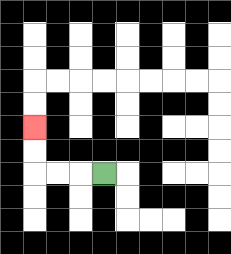{'start': '[4, 7]', 'end': '[1, 5]', 'path_directions': 'L,L,L,U,U', 'path_coordinates': '[[4, 7], [3, 7], [2, 7], [1, 7], [1, 6], [1, 5]]'}